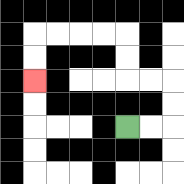{'start': '[5, 5]', 'end': '[1, 3]', 'path_directions': 'R,R,U,U,L,L,U,U,L,L,L,L,D,D', 'path_coordinates': '[[5, 5], [6, 5], [7, 5], [7, 4], [7, 3], [6, 3], [5, 3], [5, 2], [5, 1], [4, 1], [3, 1], [2, 1], [1, 1], [1, 2], [1, 3]]'}